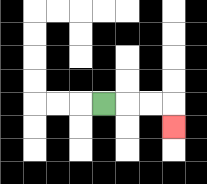{'start': '[4, 4]', 'end': '[7, 5]', 'path_directions': 'R,R,R,D', 'path_coordinates': '[[4, 4], [5, 4], [6, 4], [7, 4], [7, 5]]'}